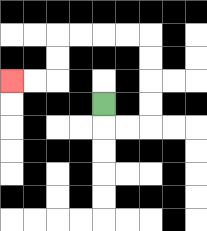{'start': '[4, 4]', 'end': '[0, 3]', 'path_directions': 'D,R,R,U,U,U,U,L,L,L,L,D,D,L,L', 'path_coordinates': '[[4, 4], [4, 5], [5, 5], [6, 5], [6, 4], [6, 3], [6, 2], [6, 1], [5, 1], [4, 1], [3, 1], [2, 1], [2, 2], [2, 3], [1, 3], [0, 3]]'}